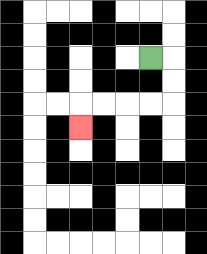{'start': '[6, 2]', 'end': '[3, 5]', 'path_directions': 'R,D,D,L,L,L,L,D', 'path_coordinates': '[[6, 2], [7, 2], [7, 3], [7, 4], [6, 4], [5, 4], [4, 4], [3, 4], [3, 5]]'}